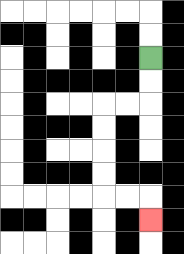{'start': '[6, 2]', 'end': '[6, 9]', 'path_directions': 'D,D,L,L,D,D,D,D,R,R,D', 'path_coordinates': '[[6, 2], [6, 3], [6, 4], [5, 4], [4, 4], [4, 5], [4, 6], [4, 7], [4, 8], [5, 8], [6, 8], [6, 9]]'}